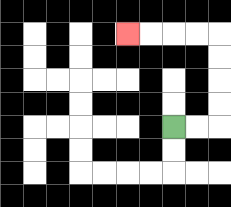{'start': '[7, 5]', 'end': '[5, 1]', 'path_directions': 'R,R,U,U,U,U,L,L,L,L', 'path_coordinates': '[[7, 5], [8, 5], [9, 5], [9, 4], [9, 3], [9, 2], [9, 1], [8, 1], [7, 1], [6, 1], [5, 1]]'}